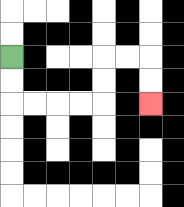{'start': '[0, 2]', 'end': '[6, 4]', 'path_directions': 'D,D,R,R,R,R,U,U,R,R,D,D', 'path_coordinates': '[[0, 2], [0, 3], [0, 4], [1, 4], [2, 4], [3, 4], [4, 4], [4, 3], [4, 2], [5, 2], [6, 2], [6, 3], [6, 4]]'}